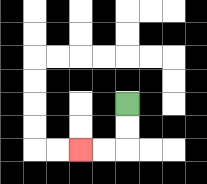{'start': '[5, 4]', 'end': '[3, 6]', 'path_directions': 'D,D,L,L', 'path_coordinates': '[[5, 4], [5, 5], [5, 6], [4, 6], [3, 6]]'}